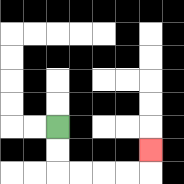{'start': '[2, 5]', 'end': '[6, 6]', 'path_directions': 'D,D,R,R,R,R,U', 'path_coordinates': '[[2, 5], [2, 6], [2, 7], [3, 7], [4, 7], [5, 7], [6, 7], [6, 6]]'}